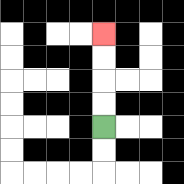{'start': '[4, 5]', 'end': '[4, 1]', 'path_directions': 'U,U,U,U', 'path_coordinates': '[[4, 5], [4, 4], [4, 3], [4, 2], [4, 1]]'}